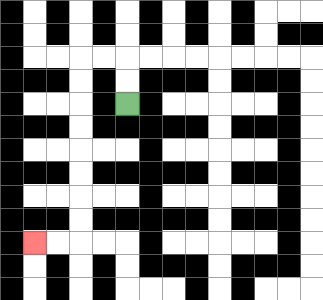{'start': '[5, 4]', 'end': '[1, 10]', 'path_directions': 'U,U,L,L,D,D,D,D,D,D,D,D,L,L', 'path_coordinates': '[[5, 4], [5, 3], [5, 2], [4, 2], [3, 2], [3, 3], [3, 4], [3, 5], [3, 6], [3, 7], [3, 8], [3, 9], [3, 10], [2, 10], [1, 10]]'}